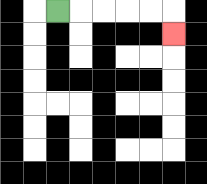{'start': '[2, 0]', 'end': '[7, 1]', 'path_directions': 'R,R,R,R,R,D', 'path_coordinates': '[[2, 0], [3, 0], [4, 0], [5, 0], [6, 0], [7, 0], [7, 1]]'}